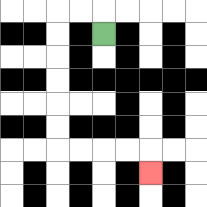{'start': '[4, 1]', 'end': '[6, 7]', 'path_directions': 'U,L,L,D,D,D,D,D,D,R,R,R,R,D', 'path_coordinates': '[[4, 1], [4, 0], [3, 0], [2, 0], [2, 1], [2, 2], [2, 3], [2, 4], [2, 5], [2, 6], [3, 6], [4, 6], [5, 6], [6, 6], [6, 7]]'}